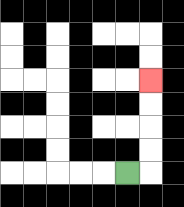{'start': '[5, 7]', 'end': '[6, 3]', 'path_directions': 'R,U,U,U,U', 'path_coordinates': '[[5, 7], [6, 7], [6, 6], [6, 5], [6, 4], [6, 3]]'}